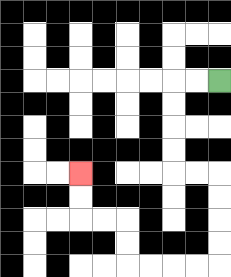{'start': '[9, 3]', 'end': '[3, 7]', 'path_directions': 'L,L,D,D,D,D,R,R,D,D,D,D,L,L,L,L,U,U,L,L,U,U', 'path_coordinates': '[[9, 3], [8, 3], [7, 3], [7, 4], [7, 5], [7, 6], [7, 7], [8, 7], [9, 7], [9, 8], [9, 9], [9, 10], [9, 11], [8, 11], [7, 11], [6, 11], [5, 11], [5, 10], [5, 9], [4, 9], [3, 9], [3, 8], [3, 7]]'}